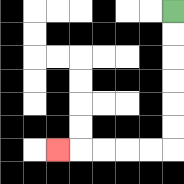{'start': '[7, 0]', 'end': '[2, 6]', 'path_directions': 'D,D,D,D,D,D,L,L,L,L,L', 'path_coordinates': '[[7, 0], [7, 1], [7, 2], [7, 3], [7, 4], [7, 5], [7, 6], [6, 6], [5, 6], [4, 6], [3, 6], [2, 6]]'}